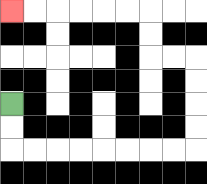{'start': '[0, 4]', 'end': '[0, 0]', 'path_directions': 'D,D,R,R,R,R,R,R,R,R,U,U,U,U,L,L,U,U,L,L,L,L,L,L', 'path_coordinates': '[[0, 4], [0, 5], [0, 6], [1, 6], [2, 6], [3, 6], [4, 6], [5, 6], [6, 6], [7, 6], [8, 6], [8, 5], [8, 4], [8, 3], [8, 2], [7, 2], [6, 2], [6, 1], [6, 0], [5, 0], [4, 0], [3, 0], [2, 0], [1, 0], [0, 0]]'}